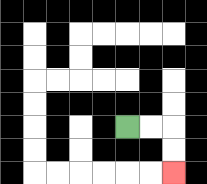{'start': '[5, 5]', 'end': '[7, 7]', 'path_directions': 'R,R,D,D', 'path_coordinates': '[[5, 5], [6, 5], [7, 5], [7, 6], [7, 7]]'}